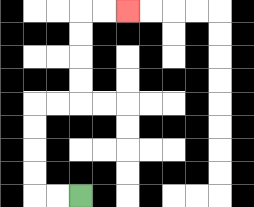{'start': '[3, 8]', 'end': '[5, 0]', 'path_directions': 'L,L,U,U,U,U,R,R,U,U,U,U,R,R', 'path_coordinates': '[[3, 8], [2, 8], [1, 8], [1, 7], [1, 6], [1, 5], [1, 4], [2, 4], [3, 4], [3, 3], [3, 2], [3, 1], [3, 0], [4, 0], [5, 0]]'}